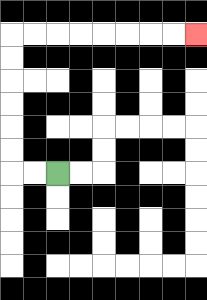{'start': '[2, 7]', 'end': '[8, 1]', 'path_directions': 'L,L,U,U,U,U,U,U,R,R,R,R,R,R,R,R', 'path_coordinates': '[[2, 7], [1, 7], [0, 7], [0, 6], [0, 5], [0, 4], [0, 3], [0, 2], [0, 1], [1, 1], [2, 1], [3, 1], [4, 1], [5, 1], [6, 1], [7, 1], [8, 1]]'}